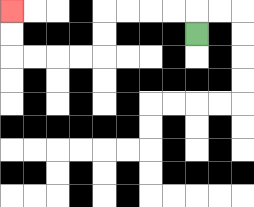{'start': '[8, 1]', 'end': '[0, 0]', 'path_directions': 'U,L,L,L,L,D,D,L,L,L,L,U,U', 'path_coordinates': '[[8, 1], [8, 0], [7, 0], [6, 0], [5, 0], [4, 0], [4, 1], [4, 2], [3, 2], [2, 2], [1, 2], [0, 2], [0, 1], [0, 0]]'}